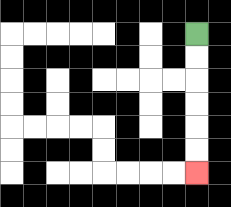{'start': '[8, 1]', 'end': '[8, 7]', 'path_directions': 'D,D,D,D,D,D', 'path_coordinates': '[[8, 1], [8, 2], [8, 3], [8, 4], [8, 5], [8, 6], [8, 7]]'}